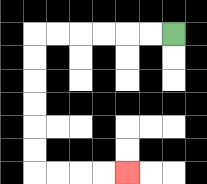{'start': '[7, 1]', 'end': '[5, 7]', 'path_directions': 'L,L,L,L,L,L,D,D,D,D,D,D,R,R,R,R', 'path_coordinates': '[[7, 1], [6, 1], [5, 1], [4, 1], [3, 1], [2, 1], [1, 1], [1, 2], [1, 3], [1, 4], [1, 5], [1, 6], [1, 7], [2, 7], [3, 7], [4, 7], [5, 7]]'}